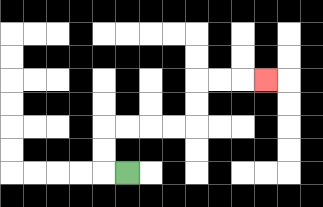{'start': '[5, 7]', 'end': '[11, 3]', 'path_directions': 'L,U,U,R,R,R,R,U,U,R,R,R', 'path_coordinates': '[[5, 7], [4, 7], [4, 6], [4, 5], [5, 5], [6, 5], [7, 5], [8, 5], [8, 4], [8, 3], [9, 3], [10, 3], [11, 3]]'}